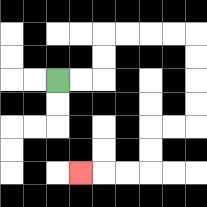{'start': '[2, 3]', 'end': '[3, 7]', 'path_directions': 'R,R,U,U,R,R,R,R,D,D,D,D,L,L,D,D,L,L,L', 'path_coordinates': '[[2, 3], [3, 3], [4, 3], [4, 2], [4, 1], [5, 1], [6, 1], [7, 1], [8, 1], [8, 2], [8, 3], [8, 4], [8, 5], [7, 5], [6, 5], [6, 6], [6, 7], [5, 7], [4, 7], [3, 7]]'}